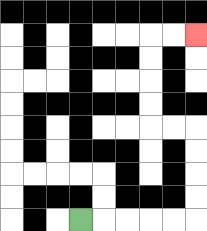{'start': '[3, 9]', 'end': '[8, 1]', 'path_directions': 'R,R,R,R,R,U,U,U,U,L,L,U,U,U,U,R,R', 'path_coordinates': '[[3, 9], [4, 9], [5, 9], [6, 9], [7, 9], [8, 9], [8, 8], [8, 7], [8, 6], [8, 5], [7, 5], [6, 5], [6, 4], [6, 3], [6, 2], [6, 1], [7, 1], [8, 1]]'}